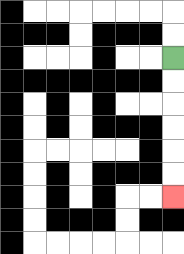{'start': '[7, 2]', 'end': '[7, 8]', 'path_directions': 'D,D,D,D,D,D', 'path_coordinates': '[[7, 2], [7, 3], [7, 4], [7, 5], [7, 6], [7, 7], [7, 8]]'}